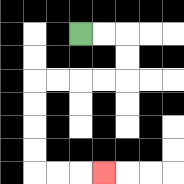{'start': '[3, 1]', 'end': '[4, 7]', 'path_directions': 'R,R,D,D,L,L,L,L,D,D,D,D,R,R,R', 'path_coordinates': '[[3, 1], [4, 1], [5, 1], [5, 2], [5, 3], [4, 3], [3, 3], [2, 3], [1, 3], [1, 4], [1, 5], [1, 6], [1, 7], [2, 7], [3, 7], [4, 7]]'}